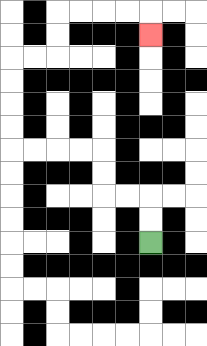{'start': '[6, 10]', 'end': '[6, 1]', 'path_directions': 'U,U,L,L,U,U,L,L,L,L,U,U,U,U,R,R,U,U,R,R,R,R,D', 'path_coordinates': '[[6, 10], [6, 9], [6, 8], [5, 8], [4, 8], [4, 7], [4, 6], [3, 6], [2, 6], [1, 6], [0, 6], [0, 5], [0, 4], [0, 3], [0, 2], [1, 2], [2, 2], [2, 1], [2, 0], [3, 0], [4, 0], [5, 0], [6, 0], [6, 1]]'}